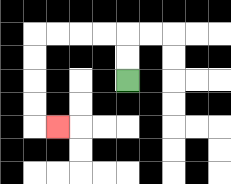{'start': '[5, 3]', 'end': '[2, 5]', 'path_directions': 'U,U,L,L,L,L,D,D,D,D,R', 'path_coordinates': '[[5, 3], [5, 2], [5, 1], [4, 1], [3, 1], [2, 1], [1, 1], [1, 2], [1, 3], [1, 4], [1, 5], [2, 5]]'}